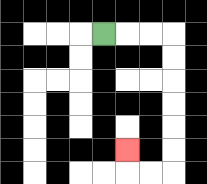{'start': '[4, 1]', 'end': '[5, 6]', 'path_directions': 'R,R,R,D,D,D,D,D,D,L,L,U', 'path_coordinates': '[[4, 1], [5, 1], [6, 1], [7, 1], [7, 2], [7, 3], [7, 4], [7, 5], [7, 6], [7, 7], [6, 7], [5, 7], [5, 6]]'}